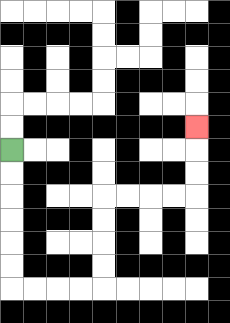{'start': '[0, 6]', 'end': '[8, 5]', 'path_directions': 'D,D,D,D,D,D,R,R,R,R,U,U,U,U,R,R,R,R,U,U,U', 'path_coordinates': '[[0, 6], [0, 7], [0, 8], [0, 9], [0, 10], [0, 11], [0, 12], [1, 12], [2, 12], [3, 12], [4, 12], [4, 11], [4, 10], [4, 9], [4, 8], [5, 8], [6, 8], [7, 8], [8, 8], [8, 7], [8, 6], [8, 5]]'}